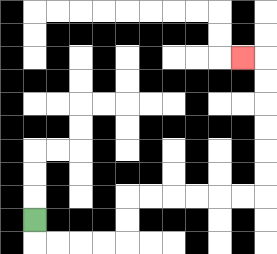{'start': '[1, 9]', 'end': '[10, 2]', 'path_directions': 'D,R,R,R,R,U,U,R,R,R,R,R,R,U,U,U,U,U,U,L', 'path_coordinates': '[[1, 9], [1, 10], [2, 10], [3, 10], [4, 10], [5, 10], [5, 9], [5, 8], [6, 8], [7, 8], [8, 8], [9, 8], [10, 8], [11, 8], [11, 7], [11, 6], [11, 5], [11, 4], [11, 3], [11, 2], [10, 2]]'}